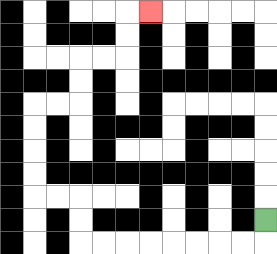{'start': '[11, 9]', 'end': '[6, 0]', 'path_directions': 'D,L,L,L,L,L,L,L,L,U,U,L,L,U,U,U,U,R,R,U,U,R,R,U,U,R', 'path_coordinates': '[[11, 9], [11, 10], [10, 10], [9, 10], [8, 10], [7, 10], [6, 10], [5, 10], [4, 10], [3, 10], [3, 9], [3, 8], [2, 8], [1, 8], [1, 7], [1, 6], [1, 5], [1, 4], [2, 4], [3, 4], [3, 3], [3, 2], [4, 2], [5, 2], [5, 1], [5, 0], [6, 0]]'}